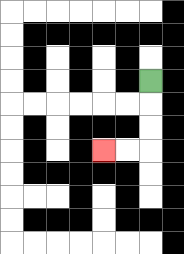{'start': '[6, 3]', 'end': '[4, 6]', 'path_directions': 'D,D,D,L,L', 'path_coordinates': '[[6, 3], [6, 4], [6, 5], [6, 6], [5, 6], [4, 6]]'}